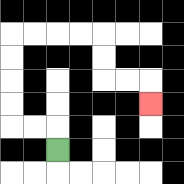{'start': '[2, 6]', 'end': '[6, 4]', 'path_directions': 'U,L,L,U,U,U,U,R,R,R,R,D,D,R,R,D', 'path_coordinates': '[[2, 6], [2, 5], [1, 5], [0, 5], [0, 4], [0, 3], [0, 2], [0, 1], [1, 1], [2, 1], [3, 1], [4, 1], [4, 2], [4, 3], [5, 3], [6, 3], [6, 4]]'}